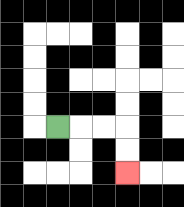{'start': '[2, 5]', 'end': '[5, 7]', 'path_directions': 'R,R,R,D,D', 'path_coordinates': '[[2, 5], [3, 5], [4, 5], [5, 5], [5, 6], [5, 7]]'}